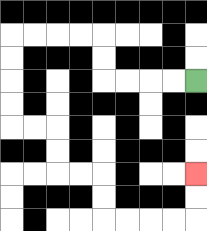{'start': '[8, 3]', 'end': '[8, 7]', 'path_directions': 'L,L,L,L,U,U,L,L,L,L,D,D,D,D,R,R,D,D,R,R,D,D,R,R,R,R,U,U', 'path_coordinates': '[[8, 3], [7, 3], [6, 3], [5, 3], [4, 3], [4, 2], [4, 1], [3, 1], [2, 1], [1, 1], [0, 1], [0, 2], [0, 3], [0, 4], [0, 5], [1, 5], [2, 5], [2, 6], [2, 7], [3, 7], [4, 7], [4, 8], [4, 9], [5, 9], [6, 9], [7, 9], [8, 9], [8, 8], [8, 7]]'}